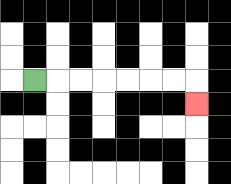{'start': '[1, 3]', 'end': '[8, 4]', 'path_directions': 'R,R,R,R,R,R,R,D', 'path_coordinates': '[[1, 3], [2, 3], [3, 3], [4, 3], [5, 3], [6, 3], [7, 3], [8, 3], [8, 4]]'}